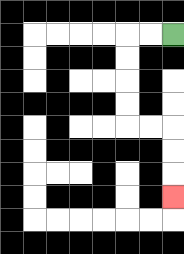{'start': '[7, 1]', 'end': '[7, 8]', 'path_directions': 'L,L,D,D,D,D,R,R,D,D,D', 'path_coordinates': '[[7, 1], [6, 1], [5, 1], [5, 2], [5, 3], [5, 4], [5, 5], [6, 5], [7, 5], [7, 6], [7, 7], [7, 8]]'}